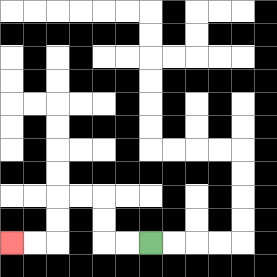{'start': '[6, 10]', 'end': '[0, 10]', 'path_directions': 'L,L,U,U,L,L,D,D,L,L', 'path_coordinates': '[[6, 10], [5, 10], [4, 10], [4, 9], [4, 8], [3, 8], [2, 8], [2, 9], [2, 10], [1, 10], [0, 10]]'}